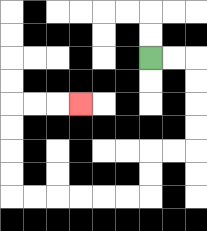{'start': '[6, 2]', 'end': '[3, 4]', 'path_directions': 'R,R,D,D,D,D,L,L,D,D,L,L,L,L,L,L,U,U,U,U,R,R,R', 'path_coordinates': '[[6, 2], [7, 2], [8, 2], [8, 3], [8, 4], [8, 5], [8, 6], [7, 6], [6, 6], [6, 7], [6, 8], [5, 8], [4, 8], [3, 8], [2, 8], [1, 8], [0, 8], [0, 7], [0, 6], [0, 5], [0, 4], [1, 4], [2, 4], [3, 4]]'}